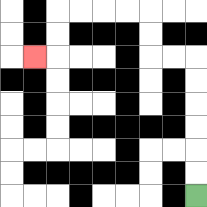{'start': '[8, 8]', 'end': '[1, 2]', 'path_directions': 'U,U,U,U,U,U,L,L,U,U,L,L,L,L,D,D,L', 'path_coordinates': '[[8, 8], [8, 7], [8, 6], [8, 5], [8, 4], [8, 3], [8, 2], [7, 2], [6, 2], [6, 1], [6, 0], [5, 0], [4, 0], [3, 0], [2, 0], [2, 1], [2, 2], [1, 2]]'}